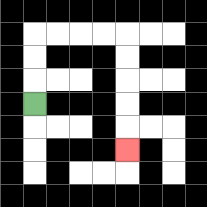{'start': '[1, 4]', 'end': '[5, 6]', 'path_directions': 'U,U,U,R,R,R,R,D,D,D,D,D', 'path_coordinates': '[[1, 4], [1, 3], [1, 2], [1, 1], [2, 1], [3, 1], [4, 1], [5, 1], [5, 2], [5, 3], [5, 4], [5, 5], [5, 6]]'}